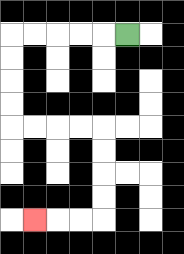{'start': '[5, 1]', 'end': '[1, 9]', 'path_directions': 'L,L,L,L,L,D,D,D,D,R,R,R,R,D,D,D,D,L,L,L', 'path_coordinates': '[[5, 1], [4, 1], [3, 1], [2, 1], [1, 1], [0, 1], [0, 2], [0, 3], [0, 4], [0, 5], [1, 5], [2, 5], [3, 5], [4, 5], [4, 6], [4, 7], [4, 8], [4, 9], [3, 9], [2, 9], [1, 9]]'}